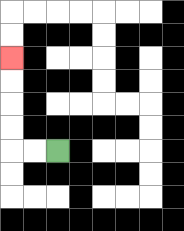{'start': '[2, 6]', 'end': '[0, 2]', 'path_directions': 'L,L,U,U,U,U', 'path_coordinates': '[[2, 6], [1, 6], [0, 6], [0, 5], [0, 4], [0, 3], [0, 2]]'}